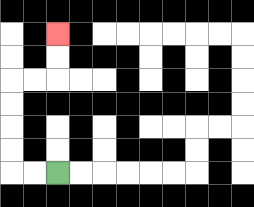{'start': '[2, 7]', 'end': '[2, 1]', 'path_directions': 'L,L,U,U,U,U,R,R,U,U', 'path_coordinates': '[[2, 7], [1, 7], [0, 7], [0, 6], [0, 5], [0, 4], [0, 3], [1, 3], [2, 3], [2, 2], [2, 1]]'}